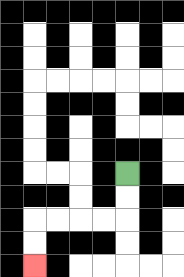{'start': '[5, 7]', 'end': '[1, 11]', 'path_directions': 'D,D,L,L,L,L,D,D', 'path_coordinates': '[[5, 7], [5, 8], [5, 9], [4, 9], [3, 9], [2, 9], [1, 9], [1, 10], [1, 11]]'}